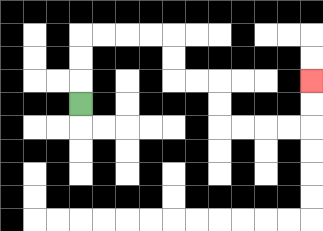{'start': '[3, 4]', 'end': '[13, 3]', 'path_directions': 'U,U,U,R,R,R,R,D,D,R,R,D,D,R,R,R,R,U,U', 'path_coordinates': '[[3, 4], [3, 3], [3, 2], [3, 1], [4, 1], [5, 1], [6, 1], [7, 1], [7, 2], [7, 3], [8, 3], [9, 3], [9, 4], [9, 5], [10, 5], [11, 5], [12, 5], [13, 5], [13, 4], [13, 3]]'}